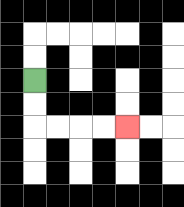{'start': '[1, 3]', 'end': '[5, 5]', 'path_directions': 'D,D,R,R,R,R', 'path_coordinates': '[[1, 3], [1, 4], [1, 5], [2, 5], [3, 5], [4, 5], [5, 5]]'}